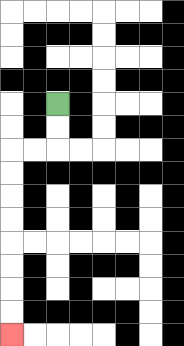{'start': '[2, 4]', 'end': '[0, 14]', 'path_directions': 'D,D,L,L,D,D,D,D,D,D,D,D', 'path_coordinates': '[[2, 4], [2, 5], [2, 6], [1, 6], [0, 6], [0, 7], [0, 8], [0, 9], [0, 10], [0, 11], [0, 12], [0, 13], [0, 14]]'}